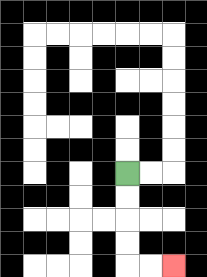{'start': '[5, 7]', 'end': '[7, 11]', 'path_directions': 'D,D,D,D,R,R', 'path_coordinates': '[[5, 7], [5, 8], [5, 9], [5, 10], [5, 11], [6, 11], [7, 11]]'}